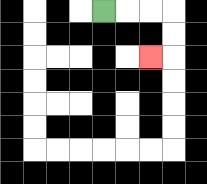{'start': '[4, 0]', 'end': '[6, 2]', 'path_directions': 'R,R,R,D,D,L', 'path_coordinates': '[[4, 0], [5, 0], [6, 0], [7, 0], [7, 1], [7, 2], [6, 2]]'}